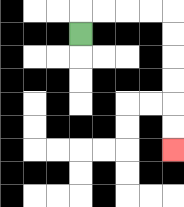{'start': '[3, 1]', 'end': '[7, 6]', 'path_directions': 'U,R,R,R,R,D,D,D,D,D,D', 'path_coordinates': '[[3, 1], [3, 0], [4, 0], [5, 0], [6, 0], [7, 0], [7, 1], [7, 2], [7, 3], [7, 4], [7, 5], [7, 6]]'}